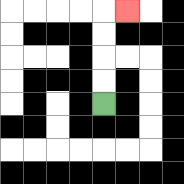{'start': '[4, 4]', 'end': '[5, 0]', 'path_directions': 'U,U,U,U,R', 'path_coordinates': '[[4, 4], [4, 3], [4, 2], [4, 1], [4, 0], [5, 0]]'}